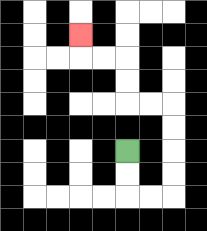{'start': '[5, 6]', 'end': '[3, 1]', 'path_directions': 'D,D,R,R,U,U,U,U,L,L,U,U,L,L,U', 'path_coordinates': '[[5, 6], [5, 7], [5, 8], [6, 8], [7, 8], [7, 7], [7, 6], [7, 5], [7, 4], [6, 4], [5, 4], [5, 3], [5, 2], [4, 2], [3, 2], [3, 1]]'}